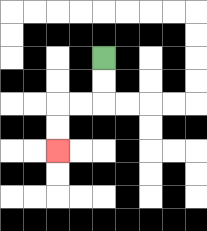{'start': '[4, 2]', 'end': '[2, 6]', 'path_directions': 'D,D,L,L,D,D', 'path_coordinates': '[[4, 2], [4, 3], [4, 4], [3, 4], [2, 4], [2, 5], [2, 6]]'}